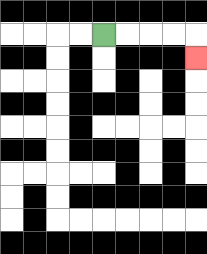{'start': '[4, 1]', 'end': '[8, 2]', 'path_directions': 'R,R,R,R,D', 'path_coordinates': '[[4, 1], [5, 1], [6, 1], [7, 1], [8, 1], [8, 2]]'}